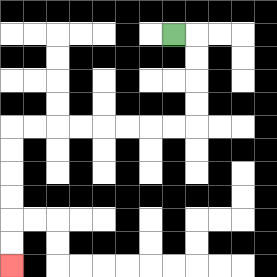{'start': '[7, 1]', 'end': '[0, 11]', 'path_directions': 'R,D,D,D,D,L,L,L,L,L,L,L,L,D,D,D,D,D,D', 'path_coordinates': '[[7, 1], [8, 1], [8, 2], [8, 3], [8, 4], [8, 5], [7, 5], [6, 5], [5, 5], [4, 5], [3, 5], [2, 5], [1, 5], [0, 5], [0, 6], [0, 7], [0, 8], [0, 9], [0, 10], [0, 11]]'}